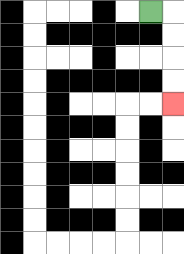{'start': '[6, 0]', 'end': '[7, 4]', 'path_directions': 'R,D,D,D,D', 'path_coordinates': '[[6, 0], [7, 0], [7, 1], [7, 2], [7, 3], [7, 4]]'}